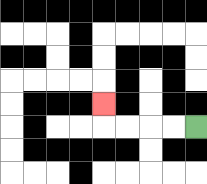{'start': '[8, 5]', 'end': '[4, 4]', 'path_directions': 'L,L,L,L,U', 'path_coordinates': '[[8, 5], [7, 5], [6, 5], [5, 5], [4, 5], [4, 4]]'}